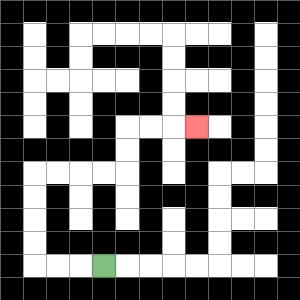{'start': '[4, 11]', 'end': '[8, 5]', 'path_directions': 'L,L,L,U,U,U,U,R,R,R,R,U,U,R,R,R', 'path_coordinates': '[[4, 11], [3, 11], [2, 11], [1, 11], [1, 10], [1, 9], [1, 8], [1, 7], [2, 7], [3, 7], [4, 7], [5, 7], [5, 6], [5, 5], [6, 5], [7, 5], [8, 5]]'}